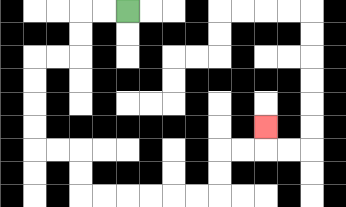{'start': '[5, 0]', 'end': '[11, 5]', 'path_directions': 'L,L,D,D,L,L,D,D,D,D,R,R,D,D,R,R,R,R,R,R,U,U,R,R,U', 'path_coordinates': '[[5, 0], [4, 0], [3, 0], [3, 1], [3, 2], [2, 2], [1, 2], [1, 3], [1, 4], [1, 5], [1, 6], [2, 6], [3, 6], [3, 7], [3, 8], [4, 8], [5, 8], [6, 8], [7, 8], [8, 8], [9, 8], [9, 7], [9, 6], [10, 6], [11, 6], [11, 5]]'}